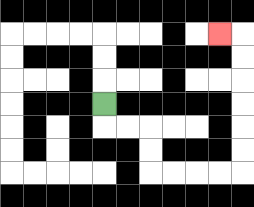{'start': '[4, 4]', 'end': '[9, 1]', 'path_directions': 'D,R,R,D,D,R,R,R,R,U,U,U,U,U,U,L', 'path_coordinates': '[[4, 4], [4, 5], [5, 5], [6, 5], [6, 6], [6, 7], [7, 7], [8, 7], [9, 7], [10, 7], [10, 6], [10, 5], [10, 4], [10, 3], [10, 2], [10, 1], [9, 1]]'}